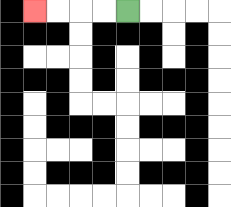{'start': '[5, 0]', 'end': '[1, 0]', 'path_directions': 'L,L,L,L', 'path_coordinates': '[[5, 0], [4, 0], [3, 0], [2, 0], [1, 0]]'}